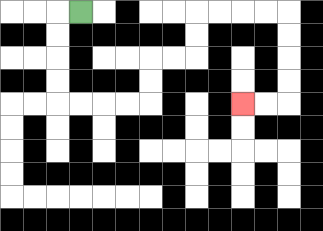{'start': '[3, 0]', 'end': '[10, 4]', 'path_directions': 'L,D,D,D,D,R,R,R,R,U,U,R,R,U,U,R,R,R,R,D,D,D,D,L,L', 'path_coordinates': '[[3, 0], [2, 0], [2, 1], [2, 2], [2, 3], [2, 4], [3, 4], [4, 4], [5, 4], [6, 4], [6, 3], [6, 2], [7, 2], [8, 2], [8, 1], [8, 0], [9, 0], [10, 0], [11, 0], [12, 0], [12, 1], [12, 2], [12, 3], [12, 4], [11, 4], [10, 4]]'}